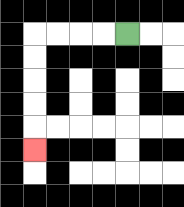{'start': '[5, 1]', 'end': '[1, 6]', 'path_directions': 'L,L,L,L,D,D,D,D,D', 'path_coordinates': '[[5, 1], [4, 1], [3, 1], [2, 1], [1, 1], [1, 2], [1, 3], [1, 4], [1, 5], [1, 6]]'}